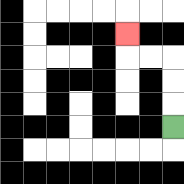{'start': '[7, 5]', 'end': '[5, 1]', 'path_directions': 'U,U,U,L,L,U', 'path_coordinates': '[[7, 5], [7, 4], [7, 3], [7, 2], [6, 2], [5, 2], [5, 1]]'}